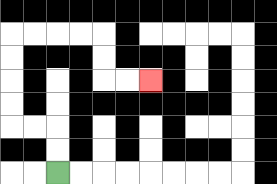{'start': '[2, 7]', 'end': '[6, 3]', 'path_directions': 'U,U,L,L,U,U,U,U,R,R,R,R,D,D,R,R', 'path_coordinates': '[[2, 7], [2, 6], [2, 5], [1, 5], [0, 5], [0, 4], [0, 3], [0, 2], [0, 1], [1, 1], [2, 1], [3, 1], [4, 1], [4, 2], [4, 3], [5, 3], [6, 3]]'}